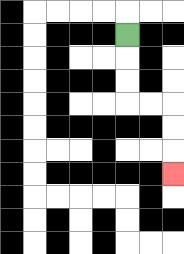{'start': '[5, 1]', 'end': '[7, 7]', 'path_directions': 'D,D,D,R,R,D,D,D', 'path_coordinates': '[[5, 1], [5, 2], [5, 3], [5, 4], [6, 4], [7, 4], [7, 5], [7, 6], [7, 7]]'}